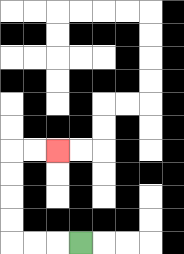{'start': '[3, 10]', 'end': '[2, 6]', 'path_directions': 'L,L,L,U,U,U,U,R,R', 'path_coordinates': '[[3, 10], [2, 10], [1, 10], [0, 10], [0, 9], [0, 8], [0, 7], [0, 6], [1, 6], [2, 6]]'}